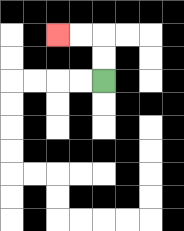{'start': '[4, 3]', 'end': '[2, 1]', 'path_directions': 'U,U,L,L', 'path_coordinates': '[[4, 3], [4, 2], [4, 1], [3, 1], [2, 1]]'}